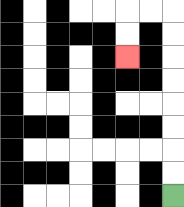{'start': '[7, 8]', 'end': '[5, 2]', 'path_directions': 'U,U,U,U,U,U,U,U,L,L,D,D', 'path_coordinates': '[[7, 8], [7, 7], [7, 6], [7, 5], [7, 4], [7, 3], [7, 2], [7, 1], [7, 0], [6, 0], [5, 0], [5, 1], [5, 2]]'}